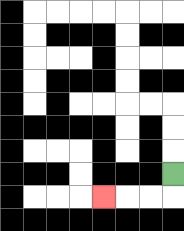{'start': '[7, 7]', 'end': '[4, 8]', 'path_directions': 'D,L,L,L', 'path_coordinates': '[[7, 7], [7, 8], [6, 8], [5, 8], [4, 8]]'}